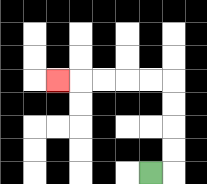{'start': '[6, 7]', 'end': '[2, 3]', 'path_directions': 'R,U,U,U,U,L,L,L,L,L', 'path_coordinates': '[[6, 7], [7, 7], [7, 6], [7, 5], [7, 4], [7, 3], [6, 3], [5, 3], [4, 3], [3, 3], [2, 3]]'}